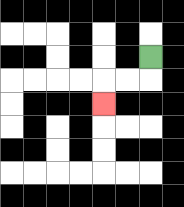{'start': '[6, 2]', 'end': '[4, 4]', 'path_directions': 'D,L,L,D', 'path_coordinates': '[[6, 2], [6, 3], [5, 3], [4, 3], [4, 4]]'}